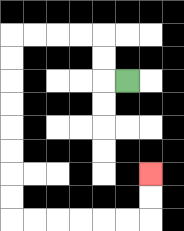{'start': '[5, 3]', 'end': '[6, 7]', 'path_directions': 'L,U,U,L,L,L,L,D,D,D,D,D,D,D,D,R,R,R,R,R,R,U,U', 'path_coordinates': '[[5, 3], [4, 3], [4, 2], [4, 1], [3, 1], [2, 1], [1, 1], [0, 1], [0, 2], [0, 3], [0, 4], [0, 5], [0, 6], [0, 7], [0, 8], [0, 9], [1, 9], [2, 9], [3, 9], [4, 9], [5, 9], [6, 9], [6, 8], [6, 7]]'}